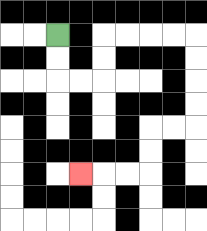{'start': '[2, 1]', 'end': '[3, 7]', 'path_directions': 'D,D,R,R,U,U,R,R,R,R,D,D,D,D,L,L,D,D,L,L,L', 'path_coordinates': '[[2, 1], [2, 2], [2, 3], [3, 3], [4, 3], [4, 2], [4, 1], [5, 1], [6, 1], [7, 1], [8, 1], [8, 2], [8, 3], [8, 4], [8, 5], [7, 5], [6, 5], [6, 6], [6, 7], [5, 7], [4, 7], [3, 7]]'}